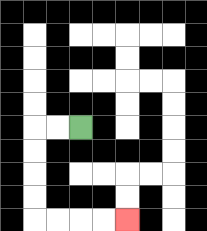{'start': '[3, 5]', 'end': '[5, 9]', 'path_directions': 'L,L,D,D,D,D,R,R,R,R', 'path_coordinates': '[[3, 5], [2, 5], [1, 5], [1, 6], [1, 7], [1, 8], [1, 9], [2, 9], [3, 9], [4, 9], [5, 9]]'}